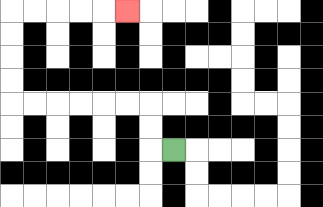{'start': '[7, 6]', 'end': '[5, 0]', 'path_directions': 'L,U,U,L,L,L,L,L,L,U,U,U,U,R,R,R,R,R', 'path_coordinates': '[[7, 6], [6, 6], [6, 5], [6, 4], [5, 4], [4, 4], [3, 4], [2, 4], [1, 4], [0, 4], [0, 3], [0, 2], [0, 1], [0, 0], [1, 0], [2, 0], [3, 0], [4, 0], [5, 0]]'}